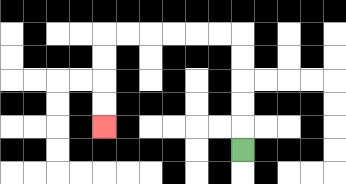{'start': '[10, 6]', 'end': '[4, 5]', 'path_directions': 'U,U,U,U,U,L,L,L,L,L,L,D,D,D,D', 'path_coordinates': '[[10, 6], [10, 5], [10, 4], [10, 3], [10, 2], [10, 1], [9, 1], [8, 1], [7, 1], [6, 1], [5, 1], [4, 1], [4, 2], [4, 3], [4, 4], [4, 5]]'}